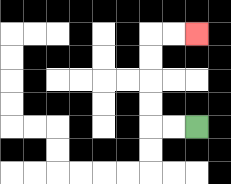{'start': '[8, 5]', 'end': '[8, 1]', 'path_directions': 'L,L,U,U,U,U,R,R', 'path_coordinates': '[[8, 5], [7, 5], [6, 5], [6, 4], [6, 3], [6, 2], [6, 1], [7, 1], [8, 1]]'}